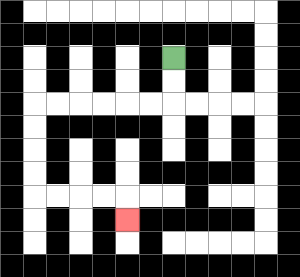{'start': '[7, 2]', 'end': '[5, 9]', 'path_directions': 'D,D,L,L,L,L,L,L,D,D,D,D,R,R,R,R,D', 'path_coordinates': '[[7, 2], [7, 3], [7, 4], [6, 4], [5, 4], [4, 4], [3, 4], [2, 4], [1, 4], [1, 5], [1, 6], [1, 7], [1, 8], [2, 8], [3, 8], [4, 8], [5, 8], [5, 9]]'}